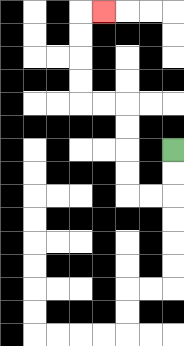{'start': '[7, 6]', 'end': '[4, 0]', 'path_directions': 'D,D,L,L,U,U,U,U,L,L,U,U,U,U,R', 'path_coordinates': '[[7, 6], [7, 7], [7, 8], [6, 8], [5, 8], [5, 7], [5, 6], [5, 5], [5, 4], [4, 4], [3, 4], [3, 3], [3, 2], [3, 1], [3, 0], [4, 0]]'}